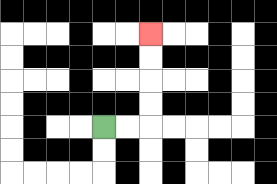{'start': '[4, 5]', 'end': '[6, 1]', 'path_directions': 'R,R,U,U,U,U', 'path_coordinates': '[[4, 5], [5, 5], [6, 5], [6, 4], [6, 3], [6, 2], [6, 1]]'}